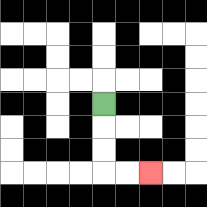{'start': '[4, 4]', 'end': '[6, 7]', 'path_directions': 'D,D,D,R,R', 'path_coordinates': '[[4, 4], [4, 5], [4, 6], [4, 7], [5, 7], [6, 7]]'}